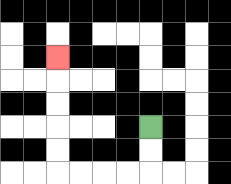{'start': '[6, 5]', 'end': '[2, 2]', 'path_directions': 'D,D,L,L,L,L,U,U,U,U,U', 'path_coordinates': '[[6, 5], [6, 6], [6, 7], [5, 7], [4, 7], [3, 7], [2, 7], [2, 6], [2, 5], [2, 4], [2, 3], [2, 2]]'}